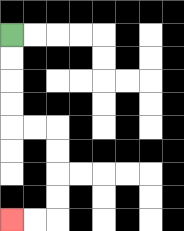{'start': '[0, 1]', 'end': '[0, 9]', 'path_directions': 'D,D,D,D,R,R,D,D,D,D,L,L', 'path_coordinates': '[[0, 1], [0, 2], [0, 3], [0, 4], [0, 5], [1, 5], [2, 5], [2, 6], [2, 7], [2, 8], [2, 9], [1, 9], [0, 9]]'}